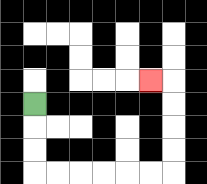{'start': '[1, 4]', 'end': '[6, 3]', 'path_directions': 'D,D,D,R,R,R,R,R,R,U,U,U,U,L', 'path_coordinates': '[[1, 4], [1, 5], [1, 6], [1, 7], [2, 7], [3, 7], [4, 7], [5, 7], [6, 7], [7, 7], [7, 6], [7, 5], [7, 4], [7, 3], [6, 3]]'}